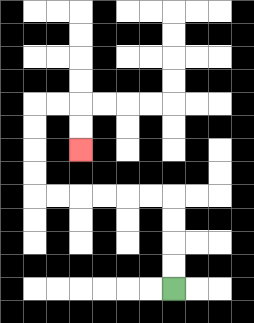{'start': '[7, 12]', 'end': '[3, 6]', 'path_directions': 'U,U,U,U,L,L,L,L,L,L,U,U,U,U,R,R,D,D', 'path_coordinates': '[[7, 12], [7, 11], [7, 10], [7, 9], [7, 8], [6, 8], [5, 8], [4, 8], [3, 8], [2, 8], [1, 8], [1, 7], [1, 6], [1, 5], [1, 4], [2, 4], [3, 4], [3, 5], [3, 6]]'}